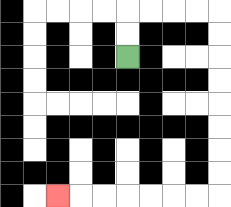{'start': '[5, 2]', 'end': '[2, 8]', 'path_directions': 'U,U,R,R,R,R,D,D,D,D,D,D,D,D,L,L,L,L,L,L,L', 'path_coordinates': '[[5, 2], [5, 1], [5, 0], [6, 0], [7, 0], [8, 0], [9, 0], [9, 1], [9, 2], [9, 3], [9, 4], [9, 5], [9, 6], [9, 7], [9, 8], [8, 8], [7, 8], [6, 8], [5, 8], [4, 8], [3, 8], [2, 8]]'}